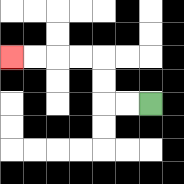{'start': '[6, 4]', 'end': '[0, 2]', 'path_directions': 'L,L,U,U,L,L,L,L', 'path_coordinates': '[[6, 4], [5, 4], [4, 4], [4, 3], [4, 2], [3, 2], [2, 2], [1, 2], [0, 2]]'}